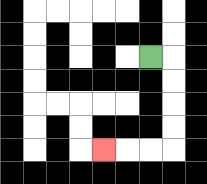{'start': '[6, 2]', 'end': '[4, 6]', 'path_directions': 'R,D,D,D,D,L,L,L', 'path_coordinates': '[[6, 2], [7, 2], [7, 3], [7, 4], [7, 5], [7, 6], [6, 6], [5, 6], [4, 6]]'}